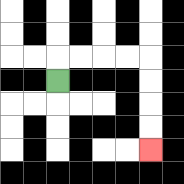{'start': '[2, 3]', 'end': '[6, 6]', 'path_directions': 'U,R,R,R,R,D,D,D,D', 'path_coordinates': '[[2, 3], [2, 2], [3, 2], [4, 2], [5, 2], [6, 2], [6, 3], [6, 4], [6, 5], [6, 6]]'}